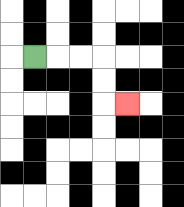{'start': '[1, 2]', 'end': '[5, 4]', 'path_directions': 'R,R,R,D,D,R', 'path_coordinates': '[[1, 2], [2, 2], [3, 2], [4, 2], [4, 3], [4, 4], [5, 4]]'}